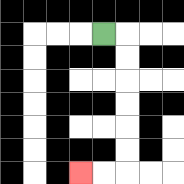{'start': '[4, 1]', 'end': '[3, 7]', 'path_directions': 'R,D,D,D,D,D,D,L,L', 'path_coordinates': '[[4, 1], [5, 1], [5, 2], [5, 3], [5, 4], [5, 5], [5, 6], [5, 7], [4, 7], [3, 7]]'}